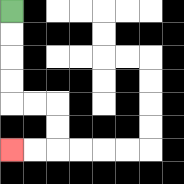{'start': '[0, 0]', 'end': '[0, 6]', 'path_directions': 'D,D,D,D,R,R,D,D,L,L', 'path_coordinates': '[[0, 0], [0, 1], [0, 2], [0, 3], [0, 4], [1, 4], [2, 4], [2, 5], [2, 6], [1, 6], [0, 6]]'}